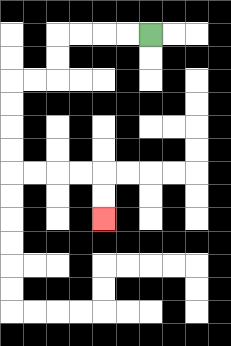{'start': '[6, 1]', 'end': '[4, 9]', 'path_directions': 'L,L,L,L,D,D,L,L,D,D,D,D,R,R,R,R,D,D', 'path_coordinates': '[[6, 1], [5, 1], [4, 1], [3, 1], [2, 1], [2, 2], [2, 3], [1, 3], [0, 3], [0, 4], [0, 5], [0, 6], [0, 7], [1, 7], [2, 7], [3, 7], [4, 7], [4, 8], [4, 9]]'}